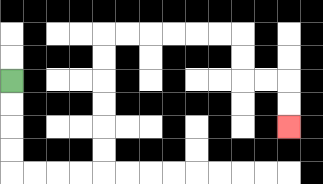{'start': '[0, 3]', 'end': '[12, 5]', 'path_directions': 'D,D,D,D,R,R,R,R,U,U,U,U,U,U,R,R,R,R,R,R,D,D,R,R,D,D', 'path_coordinates': '[[0, 3], [0, 4], [0, 5], [0, 6], [0, 7], [1, 7], [2, 7], [3, 7], [4, 7], [4, 6], [4, 5], [4, 4], [4, 3], [4, 2], [4, 1], [5, 1], [6, 1], [7, 1], [8, 1], [9, 1], [10, 1], [10, 2], [10, 3], [11, 3], [12, 3], [12, 4], [12, 5]]'}